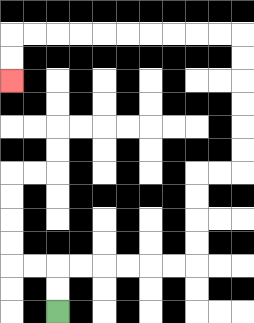{'start': '[2, 13]', 'end': '[0, 3]', 'path_directions': 'U,U,R,R,R,R,R,R,U,U,U,U,R,R,U,U,U,U,U,U,L,L,L,L,L,L,L,L,L,L,D,D', 'path_coordinates': '[[2, 13], [2, 12], [2, 11], [3, 11], [4, 11], [5, 11], [6, 11], [7, 11], [8, 11], [8, 10], [8, 9], [8, 8], [8, 7], [9, 7], [10, 7], [10, 6], [10, 5], [10, 4], [10, 3], [10, 2], [10, 1], [9, 1], [8, 1], [7, 1], [6, 1], [5, 1], [4, 1], [3, 1], [2, 1], [1, 1], [0, 1], [0, 2], [0, 3]]'}